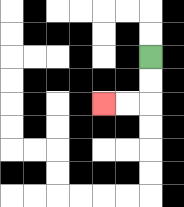{'start': '[6, 2]', 'end': '[4, 4]', 'path_directions': 'D,D,L,L', 'path_coordinates': '[[6, 2], [6, 3], [6, 4], [5, 4], [4, 4]]'}